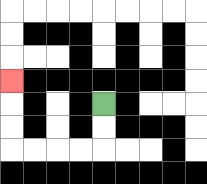{'start': '[4, 4]', 'end': '[0, 3]', 'path_directions': 'D,D,L,L,L,L,U,U,U', 'path_coordinates': '[[4, 4], [4, 5], [4, 6], [3, 6], [2, 6], [1, 6], [0, 6], [0, 5], [0, 4], [0, 3]]'}